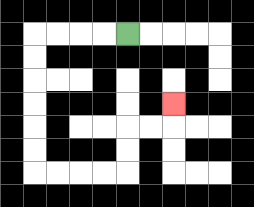{'start': '[5, 1]', 'end': '[7, 4]', 'path_directions': 'L,L,L,L,D,D,D,D,D,D,R,R,R,R,U,U,R,R,U', 'path_coordinates': '[[5, 1], [4, 1], [3, 1], [2, 1], [1, 1], [1, 2], [1, 3], [1, 4], [1, 5], [1, 6], [1, 7], [2, 7], [3, 7], [4, 7], [5, 7], [5, 6], [5, 5], [6, 5], [7, 5], [7, 4]]'}